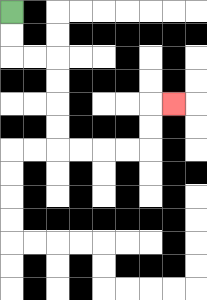{'start': '[0, 0]', 'end': '[7, 4]', 'path_directions': 'D,D,R,R,D,D,D,D,R,R,R,R,U,U,R', 'path_coordinates': '[[0, 0], [0, 1], [0, 2], [1, 2], [2, 2], [2, 3], [2, 4], [2, 5], [2, 6], [3, 6], [4, 6], [5, 6], [6, 6], [6, 5], [6, 4], [7, 4]]'}